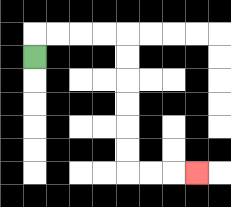{'start': '[1, 2]', 'end': '[8, 7]', 'path_directions': 'U,R,R,R,R,D,D,D,D,D,D,R,R,R', 'path_coordinates': '[[1, 2], [1, 1], [2, 1], [3, 1], [4, 1], [5, 1], [5, 2], [5, 3], [5, 4], [5, 5], [5, 6], [5, 7], [6, 7], [7, 7], [8, 7]]'}